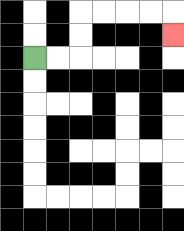{'start': '[1, 2]', 'end': '[7, 1]', 'path_directions': 'R,R,U,U,R,R,R,R,D', 'path_coordinates': '[[1, 2], [2, 2], [3, 2], [3, 1], [3, 0], [4, 0], [5, 0], [6, 0], [7, 0], [7, 1]]'}